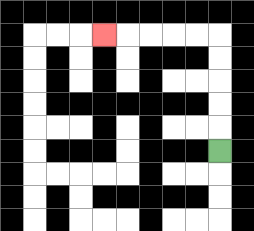{'start': '[9, 6]', 'end': '[4, 1]', 'path_directions': 'U,U,U,U,U,L,L,L,L,L', 'path_coordinates': '[[9, 6], [9, 5], [9, 4], [9, 3], [9, 2], [9, 1], [8, 1], [7, 1], [6, 1], [5, 1], [4, 1]]'}